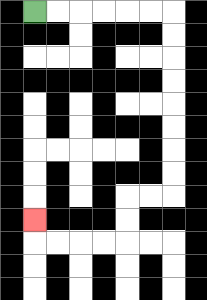{'start': '[1, 0]', 'end': '[1, 9]', 'path_directions': 'R,R,R,R,R,R,D,D,D,D,D,D,D,D,L,L,D,D,L,L,L,L,U', 'path_coordinates': '[[1, 0], [2, 0], [3, 0], [4, 0], [5, 0], [6, 0], [7, 0], [7, 1], [7, 2], [7, 3], [7, 4], [7, 5], [7, 6], [7, 7], [7, 8], [6, 8], [5, 8], [5, 9], [5, 10], [4, 10], [3, 10], [2, 10], [1, 10], [1, 9]]'}